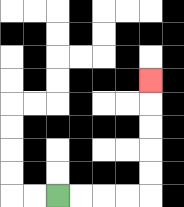{'start': '[2, 8]', 'end': '[6, 3]', 'path_directions': 'R,R,R,R,U,U,U,U,U', 'path_coordinates': '[[2, 8], [3, 8], [4, 8], [5, 8], [6, 8], [6, 7], [6, 6], [6, 5], [6, 4], [6, 3]]'}